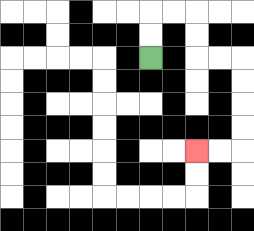{'start': '[6, 2]', 'end': '[8, 6]', 'path_directions': 'U,U,R,R,D,D,R,R,D,D,D,D,L,L', 'path_coordinates': '[[6, 2], [6, 1], [6, 0], [7, 0], [8, 0], [8, 1], [8, 2], [9, 2], [10, 2], [10, 3], [10, 4], [10, 5], [10, 6], [9, 6], [8, 6]]'}